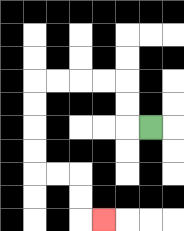{'start': '[6, 5]', 'end': '[4, 9]', 'path_directions': 'L,U,U,L,L,L,L,D,D,D,D,R,R,D,D,R', 'path_coordinates': '[[6, 5], [5, 5], [5, 4], [5, 3], [4, 3], [3, 3], [2, 3], [1, 3], [1, 4], [1, 5], [1, 6], [1, 7], [2, 7], [3, 7], [3, 8], [3, 9], [4, 9]]'}